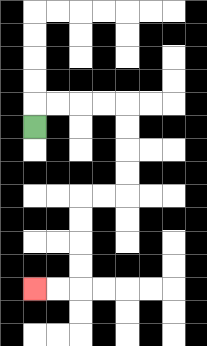{'start': '[1, 5]', 'end': '[1, 12]', 'path_directions': 'U,R,R,R,R,D,D,D,D,L,L,D,D,D,D,L,L', 'path_coordinates': '[[1, 5], [1, 4], [2, 4], [3, 4], [4, 4], [5, 4], [5, 5], [5, 6], [5, 7], [5, 8], [4, 8], [3, 8], [3, 9], [3, 10], [3, 11], [3, 12], [2, 12], [1, 12]]'}